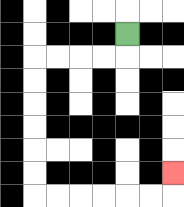{'start': '[5, 1]', 'end': '[7, 7]', 'path_directions': 'D,L,L,L,L,D,D,D,D,D,D,R,R,R,R,R,R,U', 'path_coordinates': '[[5, 1], [5, 2], [4, 2], [3, 2], [2, 2], [1, 2], [1, 3], [1, 4], [1, 5], [1, 6], [1, 7], [1, 8], [2, 8], [3, 8], [4, 8], [5, 8], [6, 8], [7, 8], [7, 7]]'}